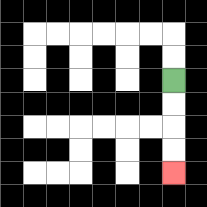{'start': '[7, 3]', 'end': '[7, 7]', 'path_directions': 'D,D,D,D', 'path_coordinates': '[[7, 3], [7, 4], [7, 5], [7, 6], [7, 7]]'}